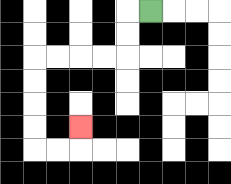{'start': '[6, 0]', 'end': '[3, 5]', 'path_directions': 'L,D,D,L,L,L,L,D,D,D,D,R,R,U', 'path_coordinates': '[[6, 0], [5, 0], [5, 1], [5, 2], [4, 2], [3, 2], [2, 2], [1, 2], [1, 3], [1, 4], [1, 5], [1, 6], [2, 6], [3, 6], [3, 5]]'}